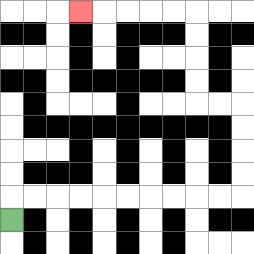{'start': '[0, 9]', 'end': '[3, 0]', 'path_directions': 'U,R,R,R,R,R,R,R,R,R,R,U,U,U,U,L,L,U,U,U,U,L,L,L,L,L', 'path_coordinates': '[[0, 9], [0, 8], [1, 8], [2, 8], [3, 8], [4, 8], [5, 8], [6, 8], [7, 8], [8, 8], [9, 8], [10, 8], [10, 7], [10, 6], [10, 5], [10, 4], [9, 4], [8, 4], [8, 3], [8, 2], [8, 1], [8, 0], [7, 0], [6, 0], [5, 0], [4, 0], [3, 0]]'}